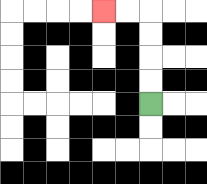{'start': '[6, 4]', 'end': '[4, 0]', 'path_directions': 'U,U,U,U,L,L', 'path_coordinates': '[[6, 4], [6, 3], [6, 2], [6, 1], [6, 0], [5, 0], [4, 0]]'}